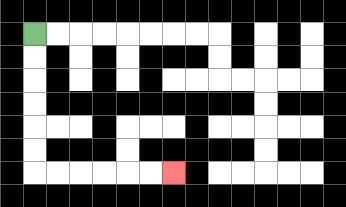{'start': '[1, 1]', 'end': '[7, 7]', 'path_directions': 'D,D,D,D,D,D,R,R,R,R,R,R', 'path_coordinates': '[[1, 1], [1, 2], [1, 3], [1, 4], [1, 5], [1, 6], [1, 7], [2, 7], [3, 7], [4, 7], [5, 7], [6, 7], [7, 7]]'}